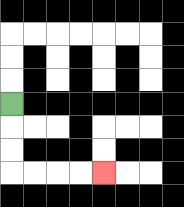{'start': '[0, 4]', 'end': '[4, 7]', 'path_directions': 'D,D,D,R,R,R,R', 'path_coordinates': '[[0, 4], [0, 5], [0, 6], [0, 7], [1, 7], [2, 7], [3, 7], [4, 7]]'}